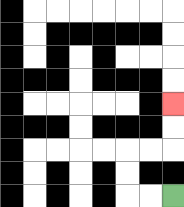{'start': '[7, 8]', 'end': '[7, 4]', 'path_directions': 'L,L,U,U,R,R,U,U', 'path_coordinates': '[[7, 8], [6, 8], [5, 8], [5, 7], [5, 6], [6, 6], [7, 6], [7, 5], [7, 4]]'}